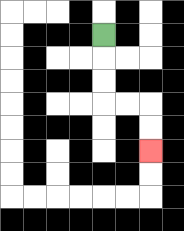{'start': '[4, 1]', 'end': '[6, 6]', 'path_directions': 'D,D,D,R,R,D,D', 'path_coordinates': '[[4, 1], [4, 2], [4, 3], [4, 4], [5, 4], [6, 4], [6, 5], [6, 6]]'}